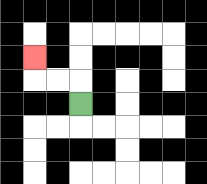{'start': '[3, 4]', 'end': '[1, 2]', 'path_directions': 'U,L,L,U', 'path_coordinates': '[[3, 4], [3, 3], [2, 3], [1, 3], [1, 2]]'}